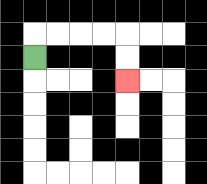{'start': '[1, 2]', 'end': '[5, 3]', 'path_directions': 'U,R,R,R,R,D,D', 'path_coordinates': '[[1, 2], [1, 1], [2, 1], [3, 1], [4, 1], [5, 1], [5, 2], [5, 3]]'}